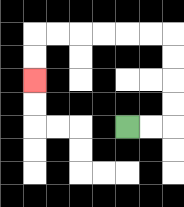{'start': '[5, 5]', 'end': '[1, 3]', 'path_directions': 'R,R,U,U,U,U,L,L,L,L,L,L,D,D', 'path_coordinates': '[[5, 5], [6, 5], [7, 5], [7, 4], [7, 3], [7, 2], [7, 1], [6, 1], [5, 1], [4, 1], [3, 1], [2, 1], [1, 1], [1, 2], [1, 3]]'}